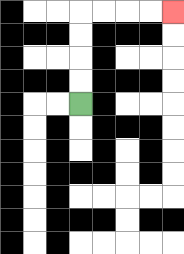{'start': '[3, 4]', 'end': '[7, 0]', 'path_directions': 'U,U,U,U,R,R,R,R', 'path_coordinates': '[[3, 4], [3, 3], [3, 2], [3, 1], [3, 0], [4, 0], [5, 0], [6, 0], [7, 0]]'}